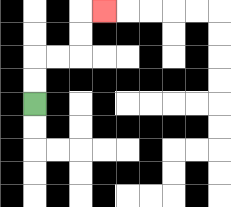{'start': '[1, 4]', 'end': '[4, 0]', 'path_directions': 'U,U,R,R,U,U,R', 'path_coordinates': '[[1, 4], [1, 3], [1, 2], [2, 2], [3, 2], [3, 1], [3, 0], [4, 0]]'}